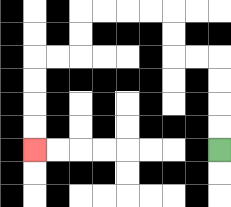{'start': '[9, 6]', 'end': '[1, 6]', 'path_directions': 'U,U,U,U,L,L,U,U,L,L,L,L,D,D,L,L,D,D,D,D', 'path_coordinates': '[[9, 6], [9, 5], [9, 4], [9, 3], [9, 2], [8, 2], [7, 2], [7, 1], [7, 0], [6, 0], [5, 0], [4, 0], [3, 0], [3, 1], [3, 2], [2, 2], [1, 2], [1, 3], [1, 4], [1, 5], [1, 6]]'}